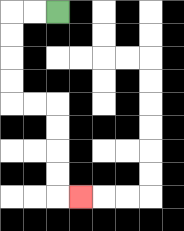{'start': '[2, 0]', 'end': '[3, 8]', 'path_directions': 'L,L,D,D,D,D,R,R,D,D,D,D,R', 'path_coordinates': '[[2, 0], [1, 0], [0, 0], [0, 1], [0, 2], [0, 3], [0, 4], [1, 4], [2, 4], [2, 5], [2, 6], [2, 7], [2, 8], [3, 8]]'}